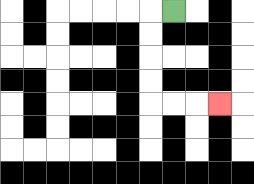{'start': '[7, 0]', 'end': '[9, 4]', 'path_directions': 'L,D,D,D,D,R,R,R', 'path_coordinates': '[[7, 0], [6, 0], [6, 1], [6, 2], [6, 3], [6, 4], [7, 4], [8, 4], [9, 4]]'}